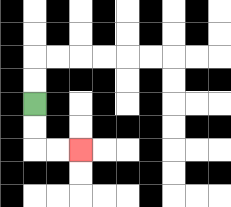{'start': '[1, 4]', 'end': '[3, 6]', 'path_directions': 'D,D,R,R', 'path_coordinates': '[[1, 4], [1, 5], [1, 6], [2, 6], [3, 6]]'}